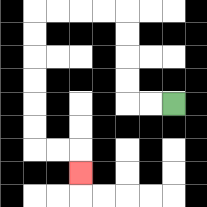{'start': '[7, 4]', 'end': '[3, 7]', 'path_directions': 'L,L,U,U,U,U,L,L,L,L,D,D,D,D,D,D,R,R,D', 'path_coordinates': '[[7, 4], [6, 4], [5, 4], [5, 3], [5, 2], [5, 1], [5, 0], [4, 0], [3, 0], [2, 0], [1, 0], [1, 1], [1, 2], [1, 3], [1, 4], [1, 5], [1, 6], [2, 6], [3, 6], [3, 7]]'}